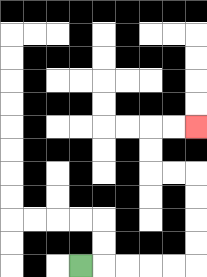{'start': '[3, 11]', 'end': '[8, 5]', 'path_directions': 'R,R,R,R,R,U,U,U,U,L,L,U,U,R,R', 'path_coordinates': '[[3, 11], [4, 11], [5, 11], [6, 11], [7, 11], [8, 11], [8, 10], [8, 9], [8, 8], [8, 7], [7, 7], [6, 7], [6, 6], [6, 5], [7, 5], [8, 5]]'}